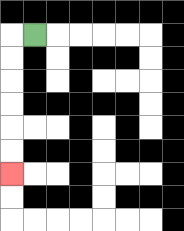{'start': '[1, 1]', 'end': '[0, 7]', 'path_directions': 'L,D,D,D,D,D,D', 'path_coordinates': '[[1, 1], [0, 1], [0, 2], [0, 3], [0, 4], [0, 5], [0, 6], [0, 7]]'}